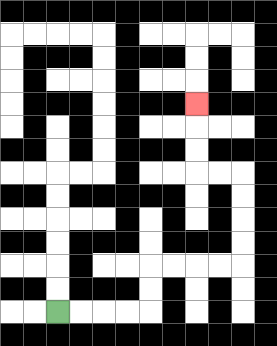{'start': '[2, 13]', 'end': '[8, 4]', 'path_directions': 'R,R,R,R,U,U,R,R,R,R,U,U,U,U,L,L,U,U,U', 'path_coordinates': '[[2, 13], [3, 13], [4, 13], [5, 13], [6, 13], [6, 12], [6, 11], [7, 11], [8, 11], [9, 11], [10, 11], [10, 10], [10, 9], [10, 8], [10, 7], [9, 7], [8, 7], [8, 6], [8, 5], [8, 4]]'}